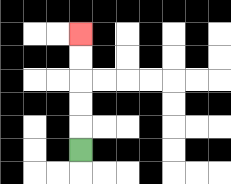{'start': '[3, 6]', 'end': '[3, 1]', 'path_directions': 'U,U,U,U,U', 'path_coordinates': '[[3, 6], [3, 5], [3, 4], [3, 3], [3, 2], [3, 1]]'}